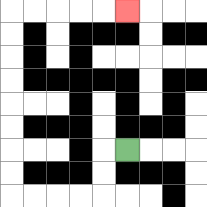{'start': '[5, 6]', 'end': '[5, 0]', 'path_directions': 'L,D,D,L,L,L,L,U,U,U,U,U,U,U,U,R,R,R,R,R', 'path_coordinates': '[[5, 6], [4, 6], [4, 7], [4, 8], [3, 8], [2, 8], [1, 8], [0, 8], [0, 7], [0, 6], [0, 5], [0, 4], [0, 3], [0, 2], [0, 1], [0, 0], [1, 0], [2, 0], [3, 0], [4, 0], [5, 0]]'}